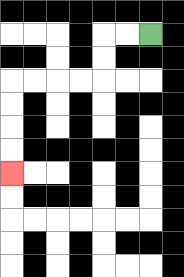{'start': '[6, 1]', 'end': '[0, 7]', 'path_directions': 'L,L,D,D,L,L,L,L,D,D,D,D', 'path_coordinates': '[[6, 1], [5, 1], [4, 1], [4, 2], [4, 3], [3, 3], [2, 3], [1, 3], [0, 3], [0, 4], [0, 5], [0, 6], [0, 7]]'}